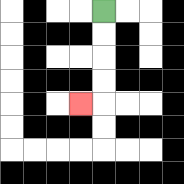{'start': '[4, 0]', 'end': '[3, 4]', 'path_directions': 'D,D,D,D,L', 'path_coordinates': '[[4, 0], [4, 1], [4, 2], [4, 3], [4, 4], [3, 4]]'}